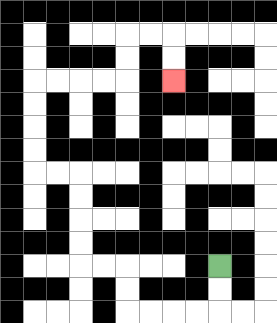{'start': '[9, 11]', 'end': '[7, 3]', 'path_directions': 'D,D,L,L,L,L,U,U,L,L,U,U,U,U,L,L,U,U,U,U,R,R,R,R,U,U,R,R,D,D', 'path_coordinates': '[[9, 11], [9, 12], [9, 13], [8, 13], [7, 13], [6, 13], [5, 13], [5, 12], [5, 11], [4, 11], [3, 11], [3, 10], [3, 9], [3, 8], [3, 7], [2, 7], [1, 7], [1, 6], [1, 5], [1, 4], [1, 3], [2, 3], [3, 3], [4, 3], [5, 3], [5, 2], [5, 1], [6, 1], [7, 1], [7, 2], [7, 3]]'}